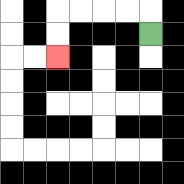{'start': '[6, 1]', 'end': '[2, 2]', 'path_directions': 'U,L,L,L,L,D,D', 'path_coordinates': '[[6, 1], [6, 0], [5, 0], [4, 0], [3, 0], [2, 0], [2, 1], [2, 2]]'}